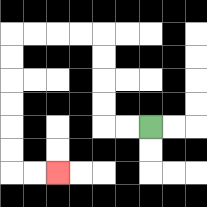{'start': '[6, 5]', 'end': '[2, 7]', 'path_directions': 'L,L,U,U,U,U,L,L,L,L,D,D,D,D,D,D,R,R', 'path_coordinates': '[[6, 5], [5, 5], [4, 5], [4, 4], [4, 3], [4, 2], [4, 1], [3, 1], [2, 1], [1, 1], [0, 1], [0, 2], [0, 3], [0, 4], [0, 5], [0, 6], [0, 7], [1, 7], [2, 7]]'}